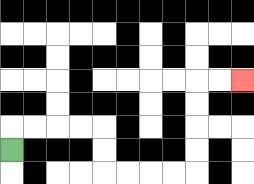{'start': '[0, 6]', 'end': '[10, 3]', 'path_directions': 'U,R,R,R,R,D,D,R,R,R,R,U,U,U,U,R,R', 'path_coordinates': '[[0, 6], [0, 5], [1, 5], [2, 5], [3, 5], [4, 5], [4, 6], [4, 7], [5, 7], [6, 7], [7, 7], [8, 7], [8, 6], [8, 5], [8, 4], [8, 3], [9, 3], [10, 3]]'}